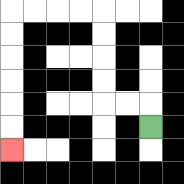{'start': '[6, 5]', 'end': '[0, 6]', 'path_directions': 'U,L,L,U,U,U,U,L,L,L,L,D,D,D,D,D,D', 'path_coordinates': '[[6, 5], [6, 4], [5, 4], [4, 4], [4, 3], [4, 2], [4, 1], [4, 0], [3, 0], [2, 0], [1, 0], [0, 0], [0, 1], [0, 2], [0, 3], [0, 4], [0, 5], [0, 6]]'}